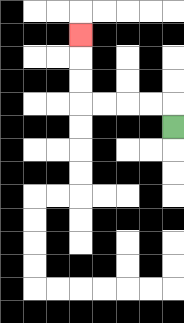{'start': '[7, 5]', 'end': '[3, 1]', 'path_directions': 'U,L,L,L,L,U,U,U', 'path_coordinates': '[[7, 5], [7, 4], [6, 4], [5, 4], [4, 4], [3, 4], [3, 3], [3, 2], [3, 1]]'}